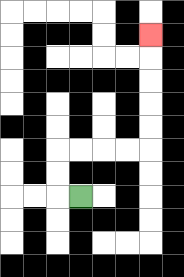{'start': '[3, 8]', 'end': '[6, 1]', 'path_directions': 'L,U,U,R,R,R,R,U,U,U,U,U', 'path_coordinates': '[[3, 8], [2, 8], [2, 7], [2, 6], [3, 6], [4, 6], [5, 6], [6, 6], [6, 5], [6, 4], [6, 3], [6, 2], [6, 1]]'}